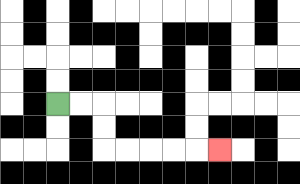{'start': '[2, 4]', 'end': '[9, 6]', 'path_directions': 'R,R,D,D,R,R,R,R,R', 'path_coordinates': '[[2, 4], [3, 4], [4, 4], [4, 5], [4, 6], [5, 6], [6, 6], [7, 6], [8, 6], [9, 6]]'}